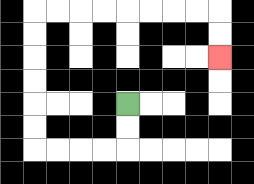{'start': '[5, 4]', 'end': '[9, 2]', 'path_directions': 'D,D,L,L,L,L,U,U,U,U,U,U,R,R,R,R,R,R,R,R,D,D', 'path_coordinates': '[[5, 4], [5, 5], [5, 6], [4, 6], [3, 6], [2, 6], [1, 6], [1, 5], [1, 4], [1, 3], [1, 2], [1, 1], [1, 0], [2, 0], [3, 0], [4, 0], [5, 0], [6, 0], [7, 0], [8, 0], [9, 0], [9, 1], [9, 2]]'}